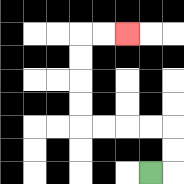{'start': '[6, 7]', 'end': '[5, 1]', 'path_directions': 'R,U,U,L,L,L,L,U,U,U,U,R,R', 'path_coordinates': '[[6, 7], [7, 7], [7, 6], [7, 5], [6, 5], [5, 5], [4, 5], [3, 5], [3, 4], [3, 3], [3, 2], [3, 1], [4, 1], [5, 1]]'}